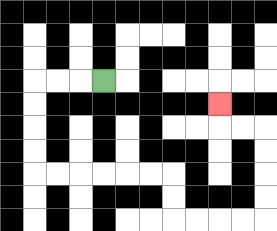{'start': '[4, 3]', 'end': '[9, 4]', 'path_directions': 'L,L,L,D,D,D,D,R,R,R,R,R,R,D,D,R,R,R,R,U,U,U,U,L,L,U', 'path_coordinates': '[[4, 3], [3, 3], [2, 3], [1, 3], [1, 4], [1, 5], [1, 6], [1, 7], [2, 7], [3, 7], [4, 7], [5, 7], [6, 7], [7, 7], [7, 8], [7, 9], [8, 9], [9, 9], [10, 9], [11, 9], [11, 8], [11, 7], [11, 6], [11, 5], [10, 5], [9, 5], [9, 4]]'}